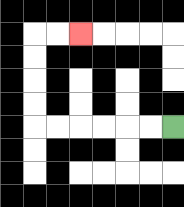{'start': '[7, 5]', 'end': '[3, 1]', 'path_directions': 'L,L,L,L,L,L,U,U,U,U,R,R', 'path_coordinates': '[[7, 5], [6, 5], [5, 5], [4, 5], [3, 5], [2, 5], [1, 5], [1, 4], [1, 3], [1, 2], [1, 1], [2, 1], [3, 1]]'}